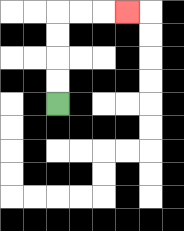{'start': '[2, 4]', 'end': '[5, 0]', 'path_directions': 'U,U,U,U,R,R,R', 'path_coordinates': '[[2, 4], [2, 3], [2, 2], [2, 1], [2, 0], [3, 0], [4, 0], [5, 0]]'}